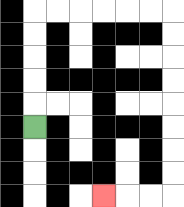{'start': '[1, 5]', 'end': '[4, 8]', 'path_directions': 'U,U,U,U,U,R,R,R,R,R,R,D,D,D,D,D,D,D,D,L,L,L', 'path_coordinates': '[[1, 5], [1, 4], [1, 3], [1, 2], [1, 1], [1, 0], [2, 0], [3, 0], [4, 0], [5, 0], [6, 0], [7, 0], [7, 1], [7, 2], [7, 3], [7, 4], [7, 5], [7, 6], [7, 7], [7, 8], [6, 8], [5, 8], [4, 8]]'}